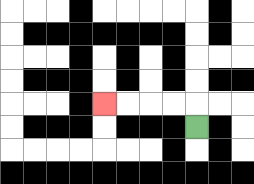{'start': '[8, 5]', 'end': '[4, 4]', 'path_directions': 'U,L,L,L,L', 'path_coordinates': '[[8, 5], [8, 4], [7, 4], [6, 4], [5, 4], [4, 4]]'}